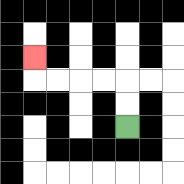{'start': '[5, 5]', 'end': '[1, 2]', 'path_directions': 'U,U,L,L,L,L,U', 'path_coordinates': '[[5, 5], [5, 4], [5, 3], [4, 3], [3, 3], [2, 3], [1, 3], [1, 2]]'}